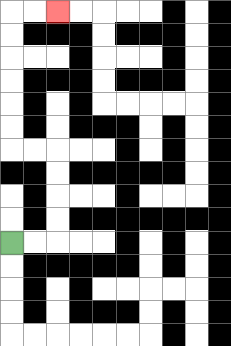{'start': '[0, 10]', 'end': '[2, 0]', 'path_directions': 'R,R,U,U,U,U,L,L,U,U,U,U,U,U,R,R', 'path_coordinates': '[[0, 10], [1, 10], [2, 10], [2, 9], [2, 8], [2, 7], [2, 6], [1, 6], [0, 6], [0, 5], [0, 4], [0, 3], [0, 2], [0, 1], [0, 0], [1, 0], [2, 0]]'}